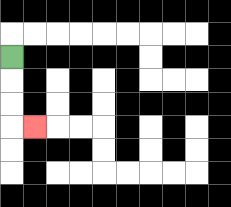{'start': '[0, 2]', 'end': '[1, 5]', 'path_directions': 'D,D,D,R', 'path_coordinates': '[[0, 2], [0, 3], [0, 4], [0, 5], [1, 5]]'}